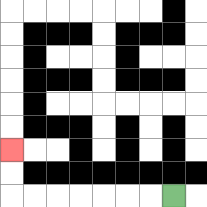{'start': '[7, 8]', 'end': '[0, 6]', 'path_directions': 'L,L,L,L,L,L,L,U,U', 'path_coordinates': '[[7, 8], [6, 8], [5, 8], [4, 8], [3, 8], [2, 8], [1, 8], [0, 8], [0, 7], [0, 6]]'}